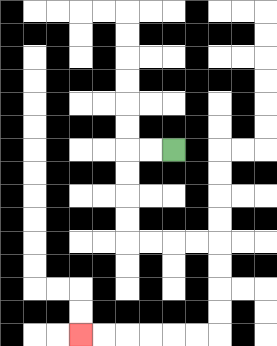{'start': '[7, 6]', 'end': '[3, 14]', 'path_directions': 'L,L,D,D,D,D,R,R,R,R,D,D,D,D,L,L,L,L,L,L', 'path_coordinates': '[[7, 6], [6, 6], [5, 6], [5, 7], [5, 8], [5, 9], [5, 10], [6, 10], [7, 10], [8, 10], [9, 10], [9, 11], [9, 12], [9, 13], [9, 14], [8, 14], [7, 14], [6, 14], [5, 14], [4, 14], [3, 14]]'}